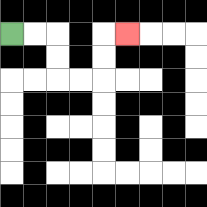{'start': '[0, 1]', 'end': '[5, 1]', 'path_directions': 'R,R,D,D,R,R,U,U,R', 'path_coordinates': '[[0, 1], [1, 1], [2, 1], [2, 2], [2, 3], [3, 3], [4, 3], [4, 2], [4, 1], [5, 1]]'}